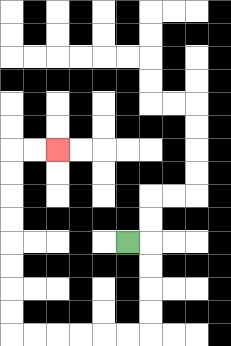{'start': '[5, 10]', 'end': '[2, 6]', 'path_directions': 'R,D,D,D,D,L,L,L,L,L,L,U,U,U,U,U,U,U,U,R,R', 'path_coordinates': '[[5, 10], [6, 10], [6, 11], [6, 12], [6, 13], [6, 14], [5, 14], [4, 14], [3, 14], [2, 14], [1, 14], [0, 14], [0, 13], [0, 12], [0, 11], [0, 10], [0, 9], [0, 8], [0, 7], [0, 6], [1, 6], [2, 6]]'}